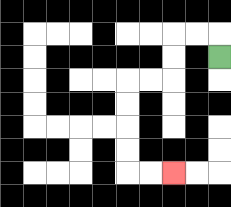{'start': '[9, 2]', 'end': '[7, 7]', 'path_directions': 'U,L,L,D,D,L,L,D,D,D,D,R,R', 'path_coordinates': '[[9, 2], [9, 1], [8, 1], [7, 1], [7, 2], [7, 3], [6, 3], [5, 3], [5, 4], [5, 5], [5, 6], [5, 7], [6, 7], [7, 7]]'}